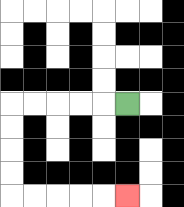{'start': '[5, 4]', 'end': '[5, 8]', 'path_directions': 'L,L,L,L,L,D,D,D,D,R,R,R,R,R', 'path_coordinates': '[[5, 4], [4, 4], [3, 4], [2, 4], [1, 4], [0, 4], [0, 5], [0, 6], [0, 7], [0, 8], [1, 8], [2, 8], [3, 8], [4, 8], [5, 8]]'}